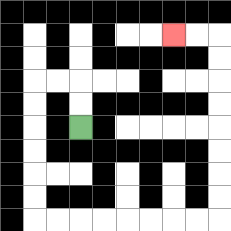{'start': '[3, 5]', 'end': '[7, 1]', 'path_directions': 'U,U,L,L,D,D,D,D,D,D,R,R,R,R,R,R,R,R,U,U,U,U,U,U,U,U,L,L', 'path_coordinates': '[[3, 5], [3, 4], [3, 3], [2, 3], [1, 3], [1, 4], [1, 5], [1, 6], [1, 7], [1, 8], [1, 9], [2, 9], [3, 9], [4, 9], [5, 9], [6, 9], [7, 9], [8, 9], [9, 9], [9, 8], [9, 7], [9, 6], [9, 5], [9, 4], [9, 3], [9, 2], [9, 1], [8, 1], [7, 1]]'}